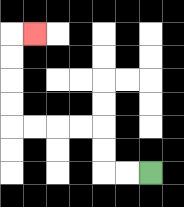{'start': '[6, 7]', 'end': '[1, 1]', 'path_directions': 'L,L,U,U,L,L,L,L,U,U,U,U,R', 'path_coordinates': '[[6, 7], [5, 7], [4, 7], [4, 6], [4, 5], [3, 5], [2, 5], [1, 5], [0, 5], [0, 4], [0, 3], [0, 2], [0, 1], [1, 1]]'}